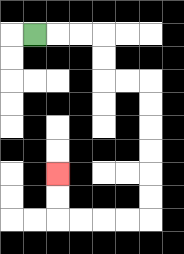{'start': '[1, 1]', 'end': '[2, 7]', 'path_directions': 'R,R,R,D,D,R,R,D,D,D,D,D,D,L,L,L,L,U,U', 'path_coordinates': '[[1, 1], [2, 1], [3, 1], [4, 1], [4, 2], [4, 3], [5, 3], [6, 3], [6, 4], [6, 5], [6, 6], [6, 7], [6, 8], [6, 9], [5, 9], [4, 9], [3, 9], [2, 9], [2, 8], [2, 7]]'}